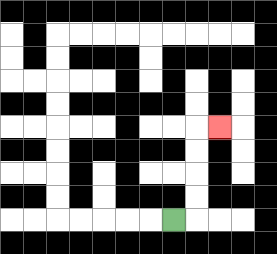{'start': '[7, 9]', 'end': '[9, 5]', 'path_directions': 'R,U,U,U,U,R', 'path_coordinates': '[[7, 9], [8, 9], [8, 8], [8, 7], [8, 6], [8, 5], [9, 5]]'}